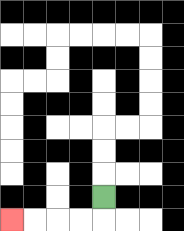{'start': '[4, 8]', 'end': '[0, 9]', 'path_directions': 'D,L,L,L,L', 'path_coordinates': '[[4, 8], [4, 9], [3, 9], [2, 9], [1, 9], [0, 9]]'}